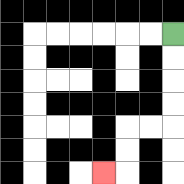{'start': '[7, 1]', 'end': '[4, 7]', 'path_directions': 'D,D,D,D,L,L,D,D,L', 'path_coordinates': '[[7, 1], [7, 2], [7, 3], [7, 4], [7, 5], [6, 5], [5, 5], [5, 6], [5, 7], [4, 7]]'}